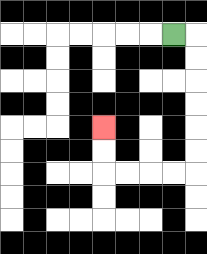{'start': '[7, 1]', 'end': '[4, 5]', 'path_directions': 'R,D,D,D,D,D,D,L,L,L,L,U,U', 'path_coordinates': '[[7, 1], [8, 1], [8, 2], [8, 3], [8, 4], [8, 5], [8, 6], [8, 7], [7, 7], [6, 7], [5, 7], [4, 7], [4, 6], [4, 5]]'}